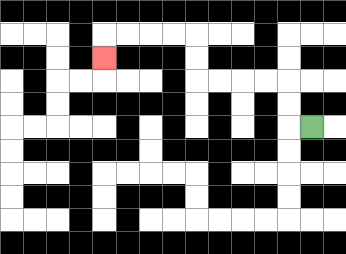{'start': '[13, 5]', 'end': '[4, 2]', 'path_directions': 'L,U,U,L,L,L,L,U,U,L,L,L,L,D', 'path_coordinates': '[[13, 5], [12, 5], [12, 4], [12, 3], [11, 3], [10, 3], [9, 3], [8, 3], [8, 2], [8, 1], [7, 1], [6, 1], [5, 1], [4, 1], [4, 2]]'}